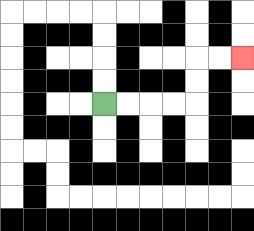{'start': '[4, 4]', 'end': '[10, 2]', 'path_directions': 'R,R,R,R,U,U,R,R', 'path_coordinates': '[[4, 4], [5, 4], [6, 4], [7, 4], [8, 4], [8, 3], [8, 2], [9, 2], [10, 2]]'}